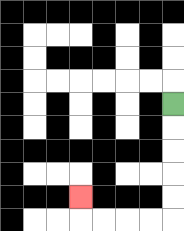{'start': '[7, 4]', 'end': '[3, 8]', 'path_directions': 'D,D,D,D,D,L,L,L,L,U', 'path_coordinates': '[[7, 4], [7, 5], [7, 6], [7, 7], [7, 8], [7, 9], [6, 9], [5, 9], [4, 9], [3, 9], [3, 8]]'}